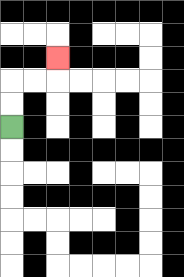{'start': '[0, 5]', 'end': '[2, 2]', 'path_directions': 'U,U,R,R,U', 'path_coordinates': '[[0, 5], [0, 4], [0, 3], [1, 3], [2, 3], [2, 2]]'}